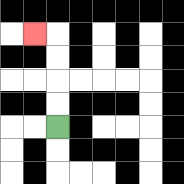{'start': '[2, 5]', 'end': '[1, 1]', 'path_directions': 'U,U,U,U,L', 'path_coordinates': '[[2, 5], [2, 4], [2, 3], [2, 2], [2, 1], [1, 1]]'}